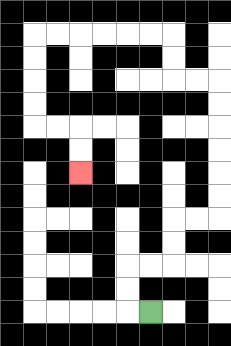{'start': '[6, 13]', 'end': '[3, 7]', 'path_directions': 'L,U,U,R,R,U,U,R,R,U,U,U,U,U,U,L,L,U,U,L,L,L,L,L,L,D,D,D,D,R,R,D,D', 'path_coordinates': '[[6, 13], [5, 13], [5, 12], [5, 11], [6, 11], [7, 11], [7, 10], [7, 9], [8, 9], [9, 9], [9, 8], [9, 7], [9, 6], [9, 5], [9, 4], [9, 3], [8, 3], [7, 3], [7, 2], [7, 1], [6, 1], [5, 1], [4, 1], [3, 1], [2, 1], [1, 1], [1, 2], [1, 3], [1, 4], [1, 5], [2, 5], [3, 5], [3, 6], [3, 7]]'}